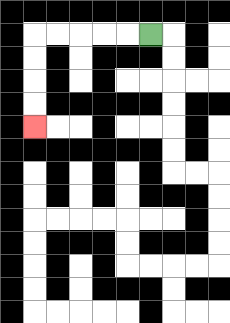{'start': '[6, 1]', 'end': '[1, 5]', 'path_directions': 'L,L,L,L,L,D,D,D,D', 'path_coordinates': '[[6, 1], [5, 1], [4, 1], [3, 1], [2, 1], [1, 1], [1, 2], [1, 3], [1, 4], [1, 5]]'}